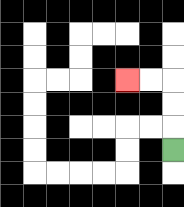{'start': '[7, 6]', 'end': '[5, 3]', 'path_directions': 'U,U,U,L,L', 'path_coordinates': '[[7, 6], [7, 5], [7, 4], [7, 3], [6, 3], [5, 3]]'}